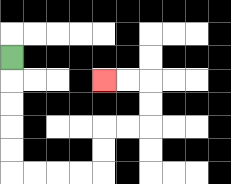{'start': '[0, 2]', 'end': '[4, 3]', 'path_directions': 'D,D,D,D,D,R,R,R,R,U,U,R,R,U,U,L,L', 'path_coordinates': '[[0, 2], [0, 3], [0, 4], [0, 5], [0, 6], [0, 7], [1, 7], [2, 7], [3, 7], [4, 7], [4, 6], [4, 5], [5, 5], [6, 5], [6, 4], [6, 3], [5, 3], [4, 3]]'}